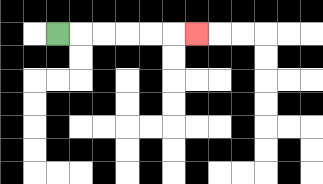{'start': '[2, 1]', 'end': '[8, 1]', 'path_directions': 'R,R,R,R,R,R', 'path_coordinates': '[[2, 1], [3, 1], [4, 1], [5, 1], [6, 1], [7, 1], [8, 1]]'}